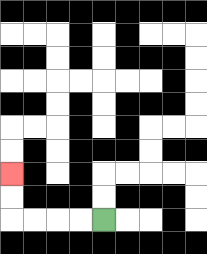{'start': '[4, 9]', 'end': '[0, 7]', 'path_directions': 'L,L,L,L,U,U', 'path_coordinates': '[[4, 9], [3, 9], [2, 9], [1, 9], [0, 9], [0, 8], [0, 7]]'}